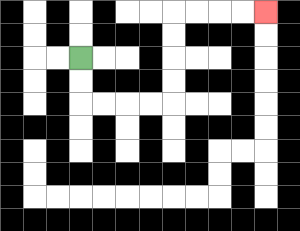{'start': '[3, 2]', 'end': '[11, 0]', 'path_directions': 'D,D,R,R,R,R,U,U,U,U,R,R,R,R', 'path_coordinates': '[[3, 2], [3, 3], [3, 4], [4, 4], [5, 4], [6, 4], [7, 4], [7, 3], [7, 2], [7, 1], [7, 0], [8, 0], [9, 0], [10, 0], [11, 0]]'}